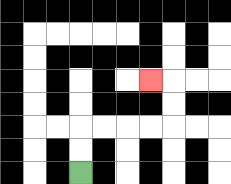{'start': '[3, 7]', 'end': '[6, 3]', 'path_directions': 'U,U,R,R,R,R,U,U,L', 'path_coordinates': '[[3, 7], [3, 6], [3, 5], [4, 5], [5, 5], [6, 5], [7, 5], [7, 4], [7, 3], [6, 3]]'}